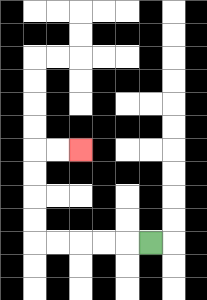{'start': '[6, 10]', 'end': '[3, 6]', 'path_directions': 'L,L,L,L,L,U,U,U,U,R,R', 'path_coordinates': '[[6, 10], [5, 10], [4, 10], [3, 10], [2, 10], [1, 10], [1, 9], [1, 8], [1, 7], [1, 6], [2, 6], [3, 6]]'}